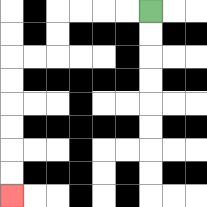{'start': '[6, 0]', 'end': '[0, 8]', 'path_directions': 'L,L,L,L,D,D,L,L,D,D,D,D,D,D', 'path_coordinates': '[[6, 0], [5, 0], [4, 0], [3, 0], [2, 0], [2, 1], [2, 2], [1, 2], [0, 2], [0, 3], [0, 4], [0, 5], [0, 6], [0, 7], [0, 8]]'}